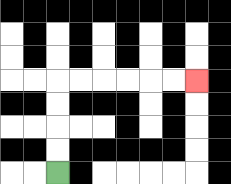{'start': '[2, 7]', 'end': '[8, 3]', 'path_directions': 'U,U,U,U,R,R,R,R,R,R', 'path_coordinates': '[[2, 7], [2, 6], [2, 5], [2, 4], [2, 3], [3, 3], [4, 3], [5, 3], [6, 3], [7, 3], [8, 3]]'}